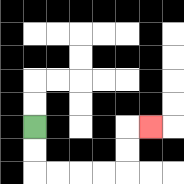{'start': '[1, 5]', 'end': '[6, 5]', 'path_directions': 'D,D,R,R,R,R,U,U,R', 'path_coordinates': '[[1, 5], [1, 6], [1, 7], [2, 7], [3, 7], [4, 7], [5, 7], [5, 6], [5, 5], [6, 5]]'}